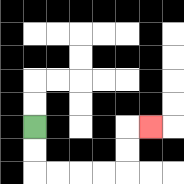{'start': '[1, 5]', 'end': '[6, 5]', 'path_directions': 'D,D,R,R,R,R,U,U,R', 'path_coordinates': '[[1, 5], [1, 6], [1, 7], [2, 7], [3, 7], [4, 7], [5, 7], [5, 6], [5, 5], [6, 5]]'}